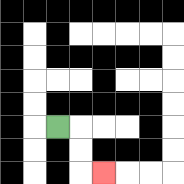{'start': '[2, 5]', 'end': '[4, 7]', 'path_directions': 'R,D,D,R', 'path_coordinates': '[[2, 5], [3, 5], [3, 6], [3, 7], [4, 7]]'}